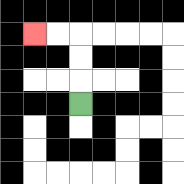{'start': '[3, 4]', 'end': '[1, 1]', 'path_directions': 'U,U,U,L,L', 'path_coordinates': '[[3, 4], [3, 3], [3, 2], [3, 1], [2, 1], [1, 1]]'}